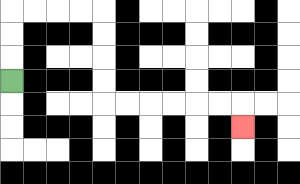{'start': '[0, 3]', 'end': '[10, 5]', 'path_directions': 'U,U,U,R,R,R,R,D,D,D,D,R,R,R,R,R,R,D', 'path_coordinates': '[[0, 3], [0, 2], [0, 1], [0, 0], [1, 0], [2, 0], [3, 0], [4, 0], [4, 1], [4, 2], [4, 3], [4, 4], [5, 4], [6, 4], [7, 4], [8, 4], [9, 4], [10, 4], [10, 5]]'}